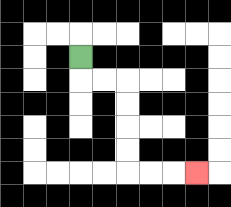{'start': '[3, 2]', 'end': '[8, 7]', 'path_directions': 'D,R,R,D,D,D,D,R,R,R', 'path_coordinates': '[[3, 2], [3, 3], [4, 3], [5, 3], [5, 4], [5, 5], [5, 6], [5, 7], [6, 7], [7, 7], [8, 7]]'}